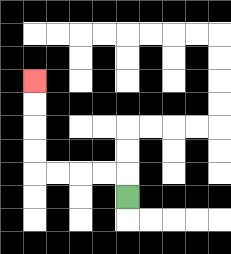{'start': '[5, 8]', 'end': '[1, 3]', 'path_directions': 'U,L,L,L,L,U,U,U,U', 'path_coordinates': '[[5, 8], [5, 7], [4, 7], [3, 7], [2, 7], [1, 7], [1, 6], [1, 5], [1, 4], [1, 3]]'}